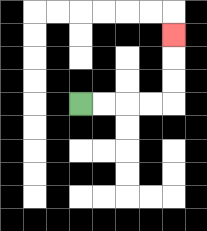{'start': '[3, 4]', 'end': '[7, 1]', 'path_directions': 'R,R,R,R,U,U,U', 'path_coordinates': '[[3, 4], [4, 4], [5, 4], [6, 4], [7, 4], [7, 3], [7, 2], [7, 1]]'}